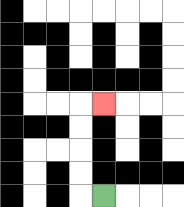{'start': '[4, 8]', 'end': '[4, 4]', 'path_directions': 'L,U,U,U,U,R', 'path_coordinates': '[[4, 8], [3, 8], [3, 7], [3, 6], [3, 5], [3, 4], [4, 4]]'}